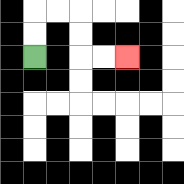{'start': '[1, 2]', 'end': '[5, 2]', 'path_directions': 'U,U,R,R,D,D,R,R', 'path_coordinates': '[[1, 2], [1, 1], [1, 0], [2, 0], [3, 0], [3, 1], [3, 2], [4, 2], [5, 2]]'}